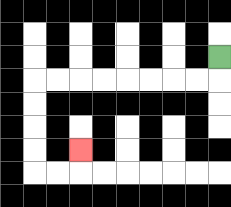{'start': '[9, 2]', 'end': '[3, 6]', 'path_directions': 'D,L,L,L,L,L,L,L,L,D,D,D,D,R,R,U', 'path_coordinates': '[[9, 2], [9, 3], [8, 3], [7, 3], [6, 3], [5, 3], [4, 3], [3, 3], [2, 3], [1, 3], [1, 4], [1, 5], [1, 6], [1, 7], [2, 7], [3, 7], [3, 6]]'}